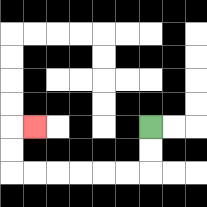{'start': '[6, 5]', 'end': '[1, 5]', 'path_directions': 'D,D,L,L,L,L,L,L,U,U,R', 'path_coordinates': '[[6, 5], [6, 6], [6, 7], [5, 7], [4, 7], [3, 7], [2, 7], [1, 7], [0, 7], [0, 6], [0, 5], [1, 5]]'}